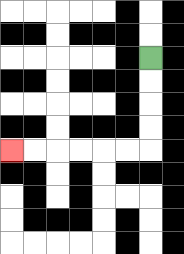{'start': '[6, 2]', 'end': '[0, 6]', 'path_directions': 'D,D,D,D,L,L,L,L,L,L', 'path_coordinates': '[[6, 2], [6, 3], [6, 4], [6, 5], [6, 6], [5, 6], [4, 6], [3, 6], [2, 6], [1, 6], [0, 6]]'}